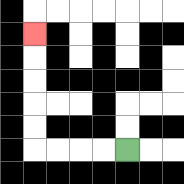{'start': '[5, 6]', 'end': '[1, 1]', 'path_directions': 'L,L,L,L,U,U,U,U,U', 'path_coordinates': '[[5, 6], [4, 6], [3, 6], [2, 6], [1, 6], [1, 5], [1, 4], [1, 3], [1, 2], [1, 1]]'}